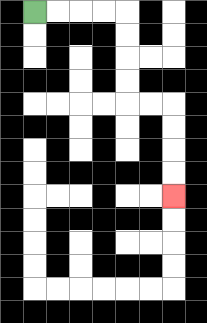{'start': '[1, 0]', 'end': '[7, 8]', 'path_directions': 'R,R,R,R,D,D,D,D,R,R,D,D,D,D', 'path_coordinates': '[[1, 0], [2, 0], [3, 0], [4, 0], [5, 0], [5, 1], [5, 2], [5, 3], [5, 4], [6, 4], [7, 4], [7, 5], [7, 6], [7, 7], [7, 8]]'}